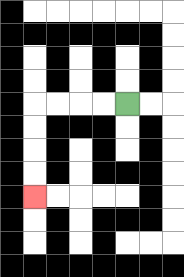{'start': '[5, 4]', 'end': '[1, 8]', 'path_directions': 'L,L,L,L,D,D,D,D', 'path_coordinates': '[[5, 4], [4, 4], [3, 4], [2, 4], [1, 4], [1, 5], [1, 6], [1, 7], [1, 8]]'}